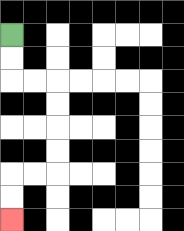{'start': '[0, 1]', 'end': '[0, 9]', 'path_directions': 'D,D,R,R,D,D,D,D,L,L,D,D', 'path_coordinates': '[[0, 1], [0, 2], [0, 3], [1, 3], [2, 3], [2, 4], [2, 5], [2, 6], [2, 7], [1, 7], [0, 7], [0, 8], [0, 9]]'}